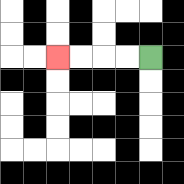{'start': '[6, 2]', 'end': '[2, 2]', 'path_directions': 'L,L,L,L', 'path_coordinates': '[[6, 2], [5, 2], [4, 2], [3, 2], [2, 2]]'}